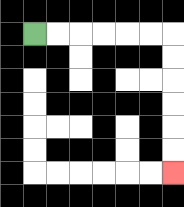{'start': '[1, 1]', 'end': '[7, 7]', 'path_directions': 'R,R,R,R,R,R,D,D,D,D,D,D', 'path_coordinates': '[[1, 1], [2, 1], [3, 1], [4, 1], [5, 1], [6, 1], [7, 1], [7, 2], [7, 3], [7, 4], [7, 5], [7, 6], [7, 7]]'}